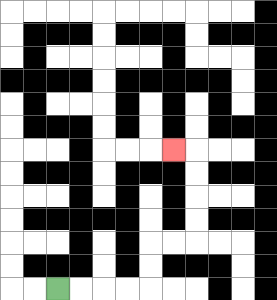{'start': '[2, 12]', 'end': '[7, 6]', 'path_directions': 'R,R,R,R,U,U,R,R,U,U,U,U,L', 'path_coordinates': '[[2, 12], [3, 12], [4, 12], [5, 12], [6, 12], [6, 11], [6, 10], [7, 10], [8, 10], [8, 9], [8, 8], [8, 7], [8, 6], [7, 6]]'}